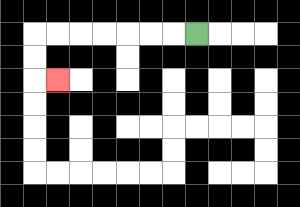{'start': '[8, 1]', 'end': '[2, 3]', 'path_directions': 'L,L,L,L,L,L,L,D,D,R', 'path_coordinates': '[[8, 1], [7, 1], [6, 1], [5, 1], [4, 1], [3, 1], [2, 1], [1, 1], [1, 2], [1, 3], [2, 3]]'}